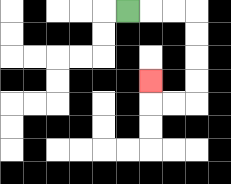{'start': '[5, 0]', 'end': '[6, 3]', 'path_directions': 'R,R,R,D,D,D,D,L,L,U', 'path_coordinates': '[[5, 0], [6, 0], [7, 0], [8, 0], [8, 1], [8, 2], [8, 3], [8, 4], [7, 4], [6, 4], [6, 3]]'}